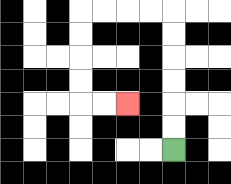{'start': '[7, 6]', 'end': '[5, 4]', 'path_directions': 'U,U,U,U,U,U,L,L,L,L,D,D,D,D,R,R', 'path_coordinates': '[[7, 6], [7, 5], [7, 4], [7, 3], [7, 2], [7, 1], [7, 0], [6, 0], [5, 0], [4, 0], [3, 0], [3, 1], [3, 2], [3, 3], [3, 4], [4, 4], [5, 4]]'}